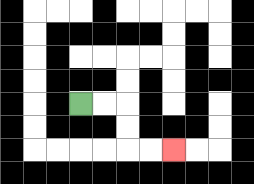{'start': '[3, 4]', 'end': '[7, 6]', 'path_directions': 'R,R,D,D,R,R', 'path_coordinates': '[[3, 4], [4, 4], [5, 4], [5, 5], [5, 6], [6, 6], [7, 6]]'}